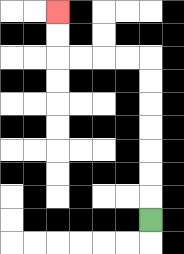{'start': '[6, 9]', 'end': '[2, 0]', 'path_directions': 'U,U,U,U,U,U,U,L,L,L,L,U,U', 'path_coordinates': '[[6, 9], [6, 8], [6, 7], [6, 6], [6, 5], [6, 4], [6, 3], [6, 2], [5, 2], [4, 2], [3, 2], [2, 2], [2, 1], [2, 0]]'}